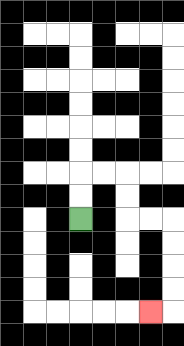{'start': '[3, 9]', 'end': '[6, 13]', 'path_directions': 'U,U,R,R,D,D,R,R,D,D,D,D,L', 'path_coordinates': '[[3, 9], [3, 8], [3, 7], [4, 7], [5, 7], [5, 8], [5, 9], [6, 9], [7, 9], [7, 10], [7, 11], [7, 12], [7, 13], [6, 13]]'}